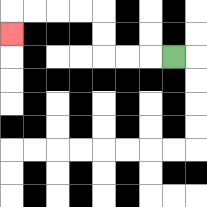{'start': '[7, 2]', 'end': '[0, 1]', 'path_directions': 'L,L,L,U,U,L,L,L,L,D', 'path_coordinates': '[[7, 2], [6, 2], [5, 2], [4, 2], [4, 1], [4, 0], [3, 0], [2, 0], [1, 0], [0, 0], [0, 1]]'}